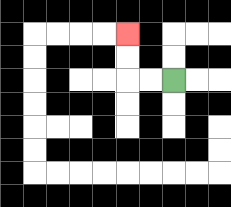{'start': '[7, 3]', 'end': '[5, 1]', 'path_directions': 'L,L,U,U', 'path_coordinates': '[[7, 3], [6, 3], [5, 3], [5, 2], [5, 1]]'}